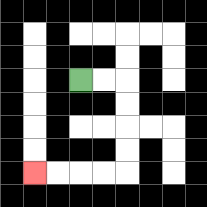{'start': '[3, 3]', 'end': '[1, 7]', 'path_directions': 'R,R,D,D,D,D,L,L,L,L', 'path_coordinates': '[[3, 3], [4, 3], [5, 3], [5, 4], [5, 5], [5, 6], [5, 7], [4, 7], [3, 7], [2, 7], [1, 7]]'}